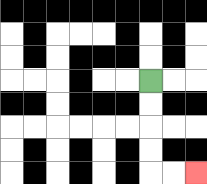{'start': '[6, 3]', 'end': '[8, 7]', 'path_directions': 'D,D,D,D,R,R', 'path_coordinates': '[[6, 3], [6, 4], [6, 5], [6, 6], [6, 7], [7, 7], [8, 7]]'}